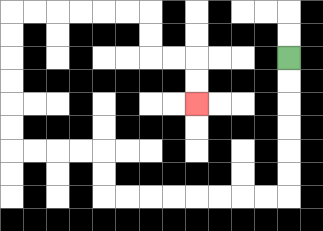{'start': '[12, 2]', 'end': '[8, 4]', 'path_directions': 'D,D,D,D,D,D,L,L,L,L,L,L,L,L,U,U,L,L,L,L,U,U,U,U,U,U,R,R,R,R,R,R,D,D,R,R,D,D', 'path_coordinates': '[[12, 2], [12, 3], [12, 4], [12, 5], [12, 6], [12, 7], [12, 8], [11, 8], [10, 8], [9, 8], [8, 8], [7, 8], [6, 8], [5, 8], [4, 8], [4, 7], [4, 6], [3, 6], [2, 6], [1, 6], [0, 6], [0, 5], [0, 4], [0, 3], [0, 2], [0, 1], [0, 0], [1, 0], [2, 0], [3, 0], [4, 0], [5, 0], [6, 0], [6, 1], [6, 2], [7, 2], [8, 2], [8, 3], [8, 4]]'}